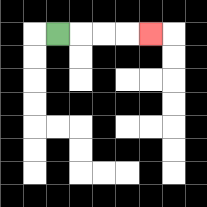{'start': '[2, 1]', 'end': '[6, 1]', 'path_directions': 'R,R,R,R', 'path_coordinates': '[[2, 1], [3, 1], [4, 1], [5, 1], [6, 1]]'}